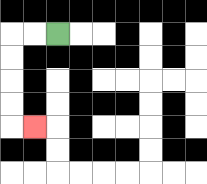{'start': '[2, 1]', 'end': '[1, 5]', 'path_directions': 'L,L,D,D,D,D,R', 'path_coordinates': '[[2, 1], [1, 1], [0, 1], [0, 2], [0, 3], [0, 4], [0, 5], [1, 5]]'}